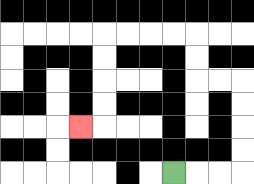{'start': '[7, 7]', 'end': '[3, 5]', 'path_directions': 'R,R,R,U,U,U,U,L,L,U,U,L,L,L,L,D,D,D,D,L', 'path_coordinates': '[[7, 7], [8, 7], [9, 7], [10, 7], [10, 6], [10, 5], [10, 4], [10, 3], [9, 3], [8, 3], [8, 2], [8, 1], [7, 1], [6, 1], [5, 1], [4, 1], [4, 2], [4, 3], [4, 4], [4, 5], [3, 5]]'}